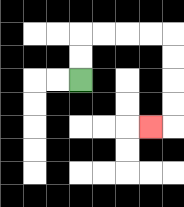{'start': '[3, 3]', 'end': '[6, 5]', 'path_directions': 'U,U,R,R,R,R,D,D,D,D,L', 'path_coordinates': '[[3, 3], [3, 2], [3, 1], [4, 1], [5, 1], [6, 1], [7, 1], [7, 2], [7, 3], [7, 4], [7, 5], [6, 5]]'}